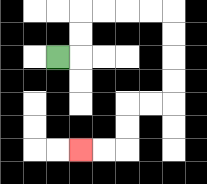{'start': '[2, 2]', 'end': '[3, 6]', 'path_directions': 'R,U,U,R,R,R,R,D,D,D,D,L,L,D,D,L,L', 'path_coordinates': '[[2, 2], [3, 2], [3, 1], [3, 0], [4, 0], [5, 0], [6, 0], [7, 0], [7, 1], [7, 2], [7, 3], [7, 4], [6, 4], [5, 4], [5, 5], [5, 6], [4, 6], [3, 6]]'}